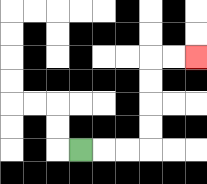{'start': '[3, 6]', 'end': '[8, 2]', 'path_directions': 'R,R,R,U,U,U,U,R,R', 'path_coordinates': '[[3, 6], [4, 6], [5, 6], [6, 6], [6, 5], [6, 4], [6, 3], [6, 2], [7, 2], [8, 2]]'}